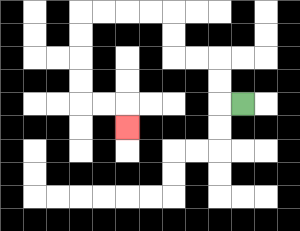{'start': '[10, 4]', 'end': '[5, 5]', 'path_directions': 'L,U,U,L,L,U,U,L,L,L,L,D,D,D,D,R,R,D', 'path_coordinates': '[[10, 4], [9, 4], [9, 3], [9, 2], [8, 2], [7, 2], [7, 1], [7, 0], [6, 0], [5, 0], [4, 0], [3, 0], [3, 1], [3, 2], [3, 3], [3, 4], [4, 4], [5, 4], [5, 5]]'}